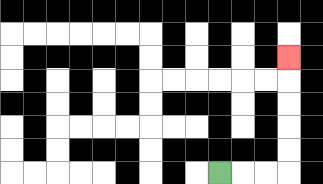{'start': '[9, 7]', 'end': '[12, 2]', 'path_directions': 'R,R,R,U,U,U,U,U', 'path_coordinates': '[[9, 7], [10, 7], [11, 7], [12, 7], [12, 6], [12, 5], [12, 4], [12, 3], [12, 2]]'}